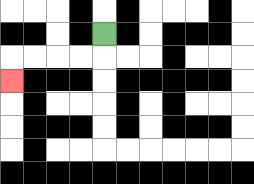{'start': '[4, 1]', 'end': '[0, 3]', 'path_directions': 'D,L,L,L,L,D', 'path_coordinates': '[[4, 1], [4, 2], [3, 2], [2, 2], [1, 2], [0, 2], [0, 3]]'}